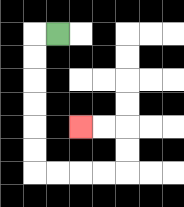{'start': '[2, 1]', 'end': '[3, 5]', 'path_directions': 'L,D,D,D,D,D,D,R,R,R,R,U,U,L,L', 'path_coordinates': '[[2, 1], [1, 1], [1, 2], [1, 3], [1, 4], [1, 5], [1, 6], [1, 7], [2, 7], [3, 7], [4, 7], [5, 7], [5, 6], [5, 5], [4, 5], [3, 5]]'}